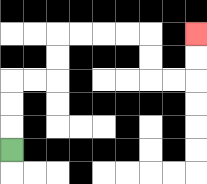{'start': '[0, 6]', 'end': '[8, 1]', 'path_directions': 'U,U,U,R,R,U,U,R,R,R,R,D,D,R,R,U,U', 'path_coordinates': '[[0, 6], [0, 5], [0, 4], [0, 3], [1, 3], [2, 3], [2, 2], [2, 1], [3, 1], [4, 1], [5, 1], [6, 1], [6, 2], [6, 3], [7, 3], [8, 3], [8, 2], [8, 1]]'}